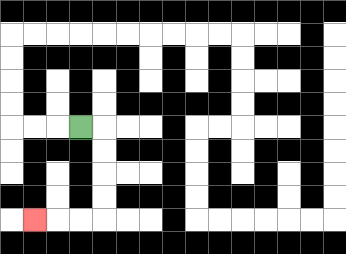{'start': '[3, 5]', 'end': '[1, 9]', 'path_directions': 'R,D,D,D,D,L,L,L', 'path_coordinates': '[[3, 5], [4, 5], [4, 6], [4, 7], [4, 8], [4, 9], [3, 9], [2, 9], [1, 9]]'}